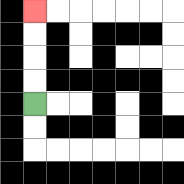{'start': '[1, 4]', 'end': '[1, 0]', 'path_directions': 'U,U,U,U', 'path_coordinates': '[[1, 4], [1, 3], [1, 2], [1, 1], [1, 0]]'}